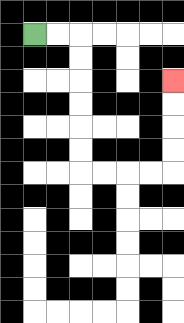{'start': '[1, 1]', 'end': '[7, 3]', 'path_directions': 'R,R,D,D,D,D,D,D,R,R,R,R,U,U,U,U', 'path_coordinates': '[[1, 1], [2, 1], [3, 1], [3, 2], [3, 3], [3, 4], [3, 5], [3, 6], [3, 7], [4, 7], [5, 7], [6, 7], [7, 7], [7, 6], [7, 5], [7, 4], [7, 3]]'}